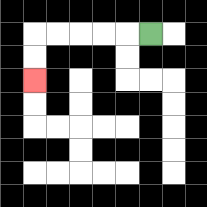{'start': '[6, 1]', 'end': '[1, 3]', 'path_directions': 'L,L,L,L,L,D,D', 'path_coordinates': '[[6, 1], [5, 1], [4, 1], [3, 1], [2, 1], [1, 1], [1, 2], [1, 3]]'}